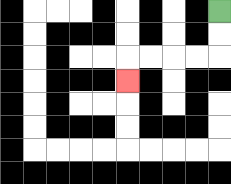{'start': '[9, 0]', 'end': '[5, 3]', 'path_directions': 'D,D,L,L,L,L,D', 'path_coordinates': '[[9, 0], [9, 1], [9, 2], [8, 2], [7, 2], [6, 2], [5, 2], [5, 3]]'}